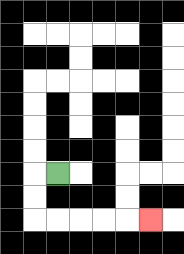{'start': '[2, 7]', 'end': '[6, 9]', 'path_directions': 'L,D,D,R,R,R,R,R', 'path_coordinates': '[[2, 7], [1, 7], [1, 8], [1, 9], [2, 9], [3, 9], [4, 9], [5, 9], [6, 9]]'}